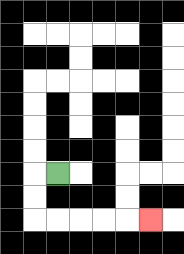{'start': '[2, 7]', 'end': '[6, 9]', 'path_directions': 'L,D,D,R,R,R,R,R', 'path_coordinates': '[[2, 7], [1, 7], [1, 8], [1, 9], [2, 9], [3, 9], [4, 9], [5, 9], [6, 9]]'}